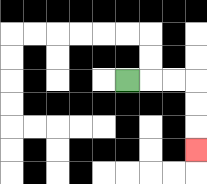{'start': '[5, 3]', 'end': '[8, 6]', 'path_directions': 'R,R,R,D,D,D', 'path_coordinates': '[[5, 3], [6, 3], [7, 3], [8, 3], [8, 4], [8, 5], [8, 6]]'}